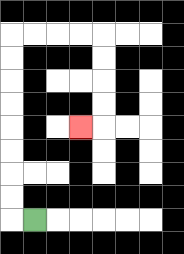{'start': '[1, 9]', 'end': '[3, 5]', 'path_directions': 'L,U,U,U,U,U,U,U,U,R,R,R,R,D,D,D,D,L', 'path_coordinates': '[[1, 9], [0, 9], [0, 8], [0, 7], [0, 6], [0, 5], [0, 4], [0, 3], [0, 2], [0, 1], [1, 1], [2, 1], [3, 1], [4, 1], [4, 2], [4, 3], [4, 4], [4, 5], [3, 5]]'}